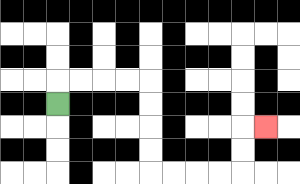{'start': '[2, 4]', 'end': '[11, 5]', 'path_directions': 'U,R,R,R,R,D,D,D,D,R,R,R,R,U,U,R', 'path_coordinates': '[[2, 4], [2, 3], [3, 3], [4, 3], [5, 3], [6, 3], [6, 4], [6, 5], [6, 6], [6, 7], [7, 7], [8, 7], [9, 7], [10, 7], [10, 6], [10, 5], [11, 5]]'}